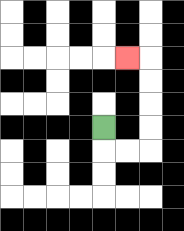{'start': '[4, 5]', 'end': '[5, 2]', 'path_directions': 'D,R,R,U,U,U,U,L', 'path_coordinates': '[[4, 5], [4, 6], [5, 6], [6, 6], [6, 5], [6, 4], [6, 3], [6, 2], [5, 2]]'}